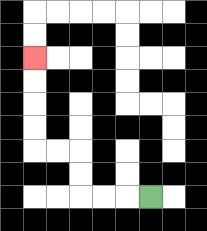{'start': '[6, 8]', 'end': '[1, 2]', 'path_directions': 'L,L,L,U,U,L,L,U,U,U,U', 'path_coordinates': '[[6, 8], [5, 8], [4, 8], [3, 8], [3, 7], [3, 6], [2, 6], [1, 6], [1, 5], [1, 4], [1, 3], [1, 2]]'}